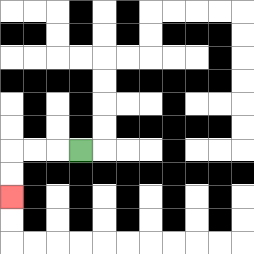{'start': '[3, 6]', 'end': '[0, 8]', 'path_directions': 'L,L,L,D,D', 'path_coordinates': '[[3, 6], [2, 6], [1, 6], [0, 6], [0, 7], [0, 8]]'}